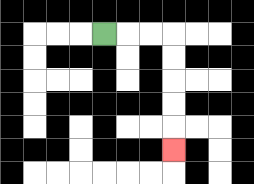{'start': '[4, 1]', 'end': '[7, 6]', 'path_directions': 'R,R,R,D,D,D,D,D', 'path_coordinates': '[[4, 1], [5, 1], [6, 1], [7, 1], [7, 2], [7, 3], [7, 4], [7, 5], [7, 6]]'}